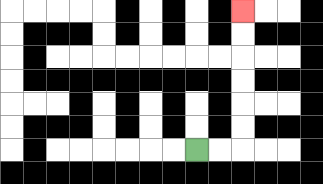{'start': '[8, 6]', 'end': '[10, 0]', 'path_directions': 'R,R,U,U,U,U,U,U', 'path_coordinates': '[[8, 6], [9, 6], [10, 6], [10, 5], [10, 4], [10, 3], [10, 2], [10, 1], [10, 0]]'}